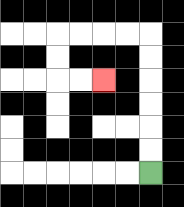{'start': '[6, 7]', 'end': '[4, 3]', 'path_directions': 'U,U,U,U,U,U,L,L,L,L,D,D,R,R', 'path_coordinates': '[[6, 7], [6, 6], [6, 5], [6, 4], [6, 3], [6, 2], [6, 1], [5, 1], [4, 1], [3, 1], [2, 1], [2, 2], [2, 3], [3, 3], [4, 3]]'}